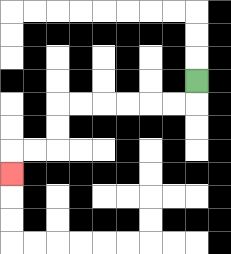{'start': '[8, 3]', 'end': '[0, 7]', 'path_directions': 'D,L,L,L,L,L,L,D,D,L,L,D', 'path_coordinates': '[[8, 3], [8, 4], [7, 4], [6, 4], [5, 4], [4, 4], [3, 4], [2, 4], [2, 5], [2, 6], [1, 6], [0, 6], [0, 7]]'}